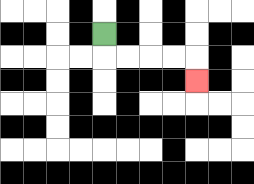{'start': '[4, 1]', 'end': '[8, 3]', 'path_directions': 'D,R,R,R,R,D', 'path_coordinates': '[[4, 1], [4, 2], [5, 2], [6, 2], [7, 2], [8, 2], [8, 3]]'}